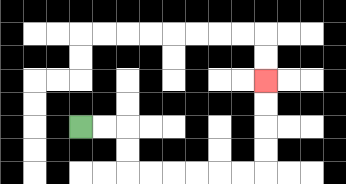{'start': '[3, 5]', 'end': '[11, 3]', 'path_directions': 'R,R,D,D,R,R,R,R,R,R,U,U,U,U', 'path_coordinates': '[[3, 5], [4, 5], [5, 5], [5, 6], [5, 7], [6, 7], [7, 7], [8, 7], [9, 7], [10, 7], [11, 7], [11, 6], [11, 5], [11, 4], [11, 3]]'}